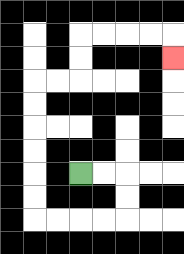{'start': '[3, 7]', 'end': '[7, 2]', 'path_directions': 'R,R,D,D,L,L,L,L,U,U,U,U,U,U,R,R,U,U,R,R,R,R,D', 'path_coordinates': '[[3, 7], [4, 7], [5, 7], [5, 8], [5, 9], [4, 9], [3, 9], [2, 9], [1, 9], [1, 8], [1, 7], [1, 6], [1, 5], [1, 4], [1, 3], [2, 3], [3, 3], [3, 2], [3, 1], [4, 1], [5, 1], [6, 1], [7, 1], [7, 2]]'}